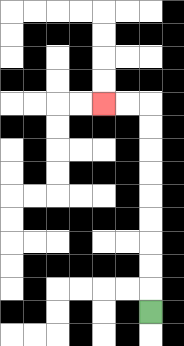{'start': '[6, 13]', 'end': '[4, 4]', 'path_directions': 'U,U,U,U,U,U,U,U,U,L,L', 'path_coordinates': '[[6, 13], [6, 12], [6, 11], [6, 10], [6, 9], [6, 8], [6, 7], [6, 6], [6, 5], [6, 4], [5, 4], [4, 4]]'}